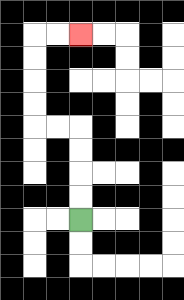{'start': '[3, 9]', 'end': '[3, 1]', 'path_directions': 'U,U,U,U,L,L,U,U,U,U,R,R', 'path_coordinates': '[[3, 9], [3, 8], [3, 7], [3, 6], [3, 5], [2, 5], [1, 5], [1, 4], [1, 3], [1, 2], [1, 1], [2, 1], [3, 1]]'}